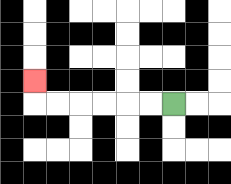{'start': '[7, 4]', 'end': '[1, 3]', 'path_directions': 'L,L,L,L,L,L,U', 'path_coordinates': '[[7, 4], [6, 4], [5, 4], [4, 4], [3, 4], [2, 4], [1, 4], [1, 3]]'}